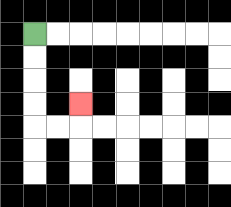{'start': '[1, 1]', 'end': '[3, 4]', 'path_directions': 'D,D,D,D,R,R,U', 'path_coordinates': '[[1, 1], [1, 2], [1, 3], [1, 4], [1, 5], [2, 5], [3, 5], [3, 4]]'}